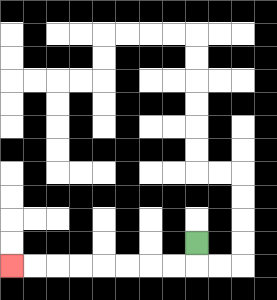{'start': '[8, 10]', 'end': '[0, 11]', 'path_directions': 'D,L,L,L,L,L,L,L,L', 'path_coordinates': '[[8, 10], [8, 11], [7, 11], [6, 11], [5, 11], [4, 11], [3, 11], [2, 11], [1, 11], [0, 11]]'}